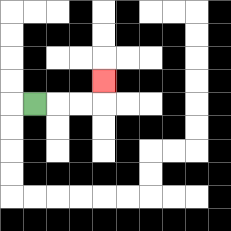{'start': '[1, 4]', 'end': '[4, 3]', 'path_directions': 'R,R,R,U', 'path_coordinates': '[[1, 4], [2, 4], [3, 4], [4, 4], [4, 3]]'}